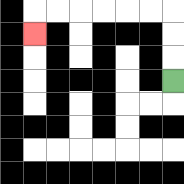{'start': '[7, 3]', 'end': '[1, 1]', 'path_directions': 'U,U,U,L,L,L,L,L,L,D', 'path_coordinates': '[[7, 3], [7, 2], [7, 1], [7, 0], [6, 0], [5, 0], [4, 0], [3, 0], [2, 0], [1, 0], [1, 1]]'}